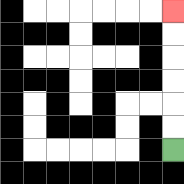{'start': '[7, 6]', 'end': '[7, 0]', 'path_directions': 'U,U,U,U,U,U', 'path_coordinates': '[[7, 6], [7, 5], [7, 4], [7, 3], [7, 2], [7, 1], [7, 0]]'}